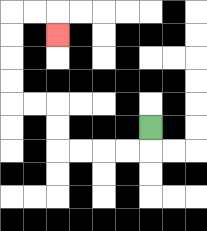{'start': '[6, 5]', 'end': '[2, 1]', 'path_directions': 'D,L,L,L,L,U,U,L,L,U,U,U,U,R,R,D', 'path_coordinates': '[[6, 5], [6, 6], [5, 6], [4, 6], [3, 6], [2, 6], [2, 5], [2, 4], [1, 4], [0, 4], [0, 3], [0, 2], [0, 1], [0, 0], [1, 0], [2, 0], [2, 1]]'}